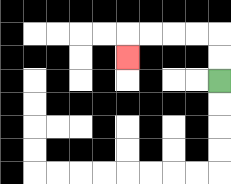{'start': '[9, 3]', 'end': '[5, 2]', 'path_directions': 'U,U,L,L,L,L,D', 'path_coordinates': '[[9, 3], [9, 2], [9, 1], [8, 1], [7, 1], [6, 1], [5, 1], [5, 2]]'}